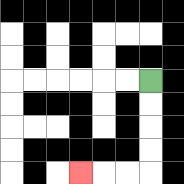{'start': '[6, 3]', 'end': '[3, 7]', 'path_directions': 'D,D,D,D,L,L,L', 'path_coordinates': '[[6, 3], [6, 4], [6, 5], [6, 6], [6, 7], [5, 7], [4, 7], [3, 7]]'}